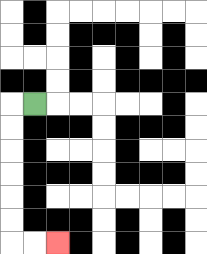{'start': '[1, 4]', 'end': '[2, 10]', 'path_directions': 'L,D,D,D,D,D,D,R,R', 'path_coordinates': '[[1, 4], [0, 4], [0, 5], [0, 6], [0, 7], [0, 8], [0, 9], [0, 10], [1, 10], [2, 10]]'}